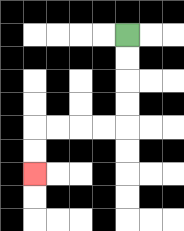{'start': '[5, 1]', 'end': '[1, 7]', 'path_directions': 'D,D,D,D,L,L,L,L,D,D', 'path_coordinates': '[[5, 1], [5, 2], [5, 3], [5, 4], [5, 5], [4, 5], [3, 5], [2, 5], [1, 5], [1, 6], [1, 7]]'}